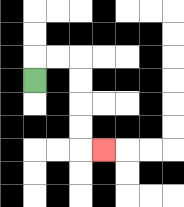{'start': '[1, 3]', 'end': '[4, 6]', 'path_directions': 'U,R,R,D,D,D,D,R', 'path_coordinates': '[[1, 3], [1, 2], [2, 2], [3, 2], [3, 3], [3, 4], [3, 5], [3, 6], [4, 6]]'}